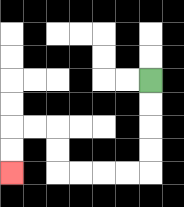{'start': '[6, 3]', 'end': '[0, 7]', 'path_directions': 'D,D,D,D,L,L,L,L,U,U,L,L,D,D', 'path_coordinates': '[[6, 3], [6, 4], [6, 5], [6, 6], [6, 7], [5, 7], [4, 7], [3, 7], [2, 7], [2, 6], [2, 5], [1, 5], [0, 5], [0, 6], [0, 7]]'}